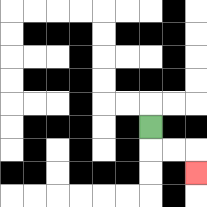{'start': '[6, 5]', 'end': '[8, 7]', 'path_directions': 'D,R,R,D', 'path_coordinates': '[[6, 5], [6, 6], [7, 6], [8, 6], [8, 7]]'}